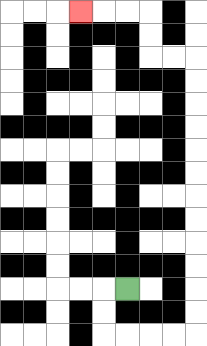{'start': '[5, 12]', 'end': '[3, 0]', 'path_directions': 'L,D,D,R,R,R,R,U,U,U,U,U,U,U,U,U,U,U,U,L,L,U,U,L,L,L', 'path_coordinates': '[[5, 12], [4, 12], [4, 13], [4, 14], [5, 14], [6, 14], [7, 14], [8, 14], [8, 13], [8, 12], [8, 11], [8, 10], [8, 9], [8, 8], [8, 7], [8, 6], [8, 5], [8, 4], [8, 3], [8, 2], [7, 2], [6, 2], [6, 1], [6, 0], [5, 0], [4, 0], [3, 0]]'}